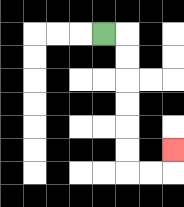{'start': '[4, 1]', 'end': '[7, 6]', 'path_directions': 'R,D,D,D,D,D,D,R,R,U', 'path_coordinates': '[[4, 1], [5, 1], [5, 2], [5, 3], [5, 4], [5, 5], [5, 6], [5, 7], [6, 7], [7, 7], [7, 6]]'}